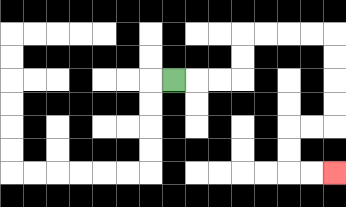{'start': '[7, 3]', 'end': '[14, 7]', 'path_directions': 'R,R,R,U,U,R,R,R,R,D,D,D,D,L,L,D,D,R,R', 'path_coordinates': '[[7, 3], [8, 3], [9, 3], [10, 3], [10, 2], [10, 1], [11, 1], [12, 1], [13, 1], [14, 1], [14, 2], [14, 3], [14, 4], [14, 5], [13, 5], [12, 5], [12, 6], [12, 7], [13, 7], [14, 7]]'}